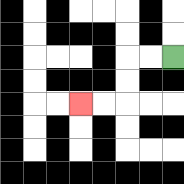{'start': '[7, 2]', 'end': '[3, 4]', 'path_directions': 'L,L,D,D,L,L', 'path_coordinates': '[[7, 2], [6, 2], [5, 2], [5, 3], [5, 4], [4, 4], [3, 4]]'}